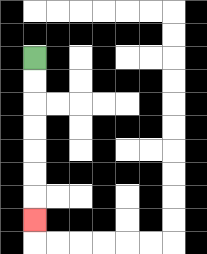{'start': '[1, 2]', 'end': '[1, 9]', 'path_directions': 'D,D,D,D,D,D,D', 'path_coordinates': '[[1, 2], [1, 3], [1, 4], [1, 5], [1, 6], [1, 7], [1, 8], [1, 9]]'}